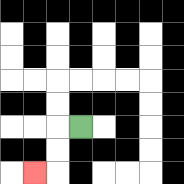{'start': '[3, 5]', 'end': '[1, 7]', 'path_directions': 'L,D,D,L', 'path_coordinates': '[[3, 5], [2, 5], [2, 6], [2, 7], [1, 7]]'}